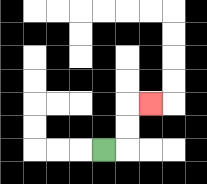{'start': '[4, 6]', 'end': '[6, 4]', 'path_directions': 'R,U,U,R', 'path_coordinates': '[[4, 6], [5, 6], [5, 5], [5, 4], [6, 4]]'}